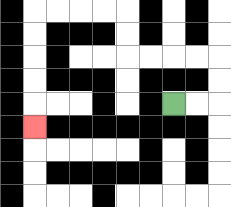{'start': '[7, 4]', 'end': '[1, 5]', 'path_directions': 'R,R,U,U,L,L,L,L,U,U,L,L,L,L,D,D,D,D,D', 'path_coordinates': '[[7, 4], [8, 4], [9, 4], [9, 3], [9, 2], [8, 2], [7, 2], [6, 2], [5, 2], [5, 1], [5, 0], [4, 0], [3, 0], [2, 0], [1, 0], [1, 1], [1, 2], [1, 3], [1, 4], [1, 5]]'}